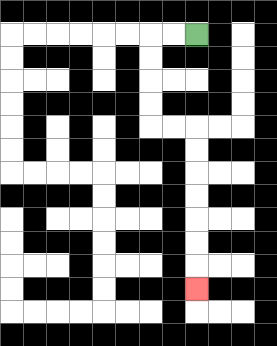{'start': '[8, 1]', 'end': '[8, 12]', 'path_directions': 'L,L,D,D,D,D,R,R,D,D,D,D,D,D,D', 'path_coordinates': '[[8, 1], [7, 1], [6, 1], [6, 2], [6, 3], [6, 4], [6, 5], [7, 5], [8, 5], [8, 6], [8, 7], [8, 8], [8, 9], [8, 10], [8, 11], [8, 12]]'}